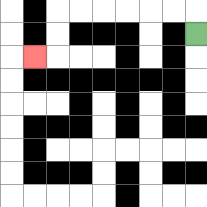{'start': '[8, 1]', 'end': '[1, 2]', 'path_directions': 'U,L,L,L,L,L,L,D,D,L', 'path_coordinates': '[[8, 1], [8, 0], [7, 0], [6, 0], [5, 0], [4, 0], [3, 0], [2, 0], [2, 1], [2, 2], [1, 2]]'}